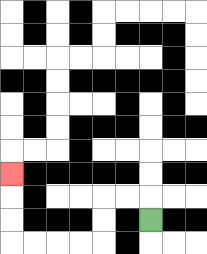{'start': '[6, 9]', 'end': '[0, 7]', 'path_directions': 'U,L,L,D,D,L,L,L,L,U,U,U', 'path_coordinates': '[[6, 9], [6, 8], [5, 8], [4, 8], [4, 9], [4, 10], [3, 10], [2, 10], [1, 10], [0, 10], [0, 9], [0, 8], [0, 7]]'}